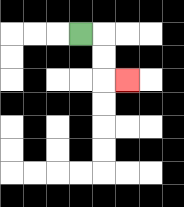{'start': '[3, 1]', 'end': '[5, 3]', 'path_directions': 'R,D,D,R', 'path_coordinates': '[[3, 1], [4, 1], [4, 2], [4, 3], [5, 3]]'}